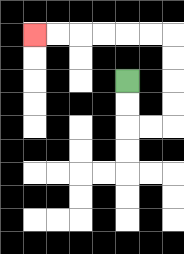{'start': '[5, 3]', 'end': '[1, 1]', 'path_directions': 'D,D,R,R,U,U,U,U,L,L,L,L,L,L', 'path_coordinates': '[[5, 3], [5, 4], [5, 5], [6, 5], [7, 5], [7, 4], [7, 3], [7, 2], [7, 1], [6, 1], [5, 1], [4, 1], [3, 1], [2, 1], [1, 1]]'}